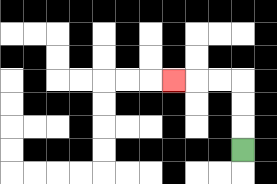{'start': '[10, 6]', 'end': '[7, 3]', 'path_directions': 'U,U,U,L,L,L', 'path_coordinates': '[[10, 6], [10, 5], [10, 4], [10, 3], [9, 3], [8, 3], [7, 3]]'}